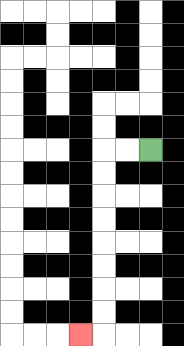{'start': '[6, 6]', 'end': '[3, 14]', 'path_directions': 'L,L,D,D,D,D,D,D,D,D,L', 'path_coordinates': '[[6, 6], [5, 6], [4, 6], [4, 7], [4, 8], [4, 9], [4, 10], [4, 11], [4, 12], [4, 13], [4, 14], [3, 14]]'}